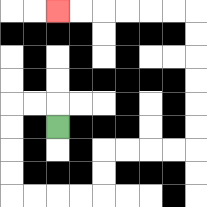{'start': '[2, 5]', 'end': '[2, 0]', 'path_directions': 'U,L,L,D,D,D,D,R,R,R,R,U,U,R,R,R,R,U,U,U,U,U,U,L,L,L,L,L,L', 'path_coordinates': '[[2, 5], [2, 4], [1, 4], [0, 4], [0, 5], [0, 6], [0, 7], [0, 8], [1, 8], [2, 8], [3, 8], [4, 8], [4, 7], [4, 6], [5, 6], [6, 6], [7, 6], [8, 6], [8, 5], [8, 4], [8, 3], [8, 2], [8, 1], [8, 0], [7, 0], [6, 0], [5, 0], [4, 0], [3, 0], [2, 0]]'}